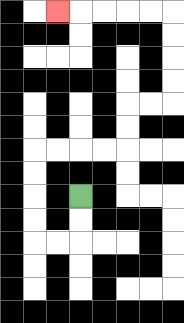{'start': '[3, 8]', 'end': '[2, 0]', 'path_directions': 'D,D,L,L,U,U,U,U,R,R,R,R,U,U,R,R,U,U,U,U,L,L,L,L,L', 'path_coordinates': '[[3, 8], [3, 9], [3, 10], [2, 10], [1, 10], [1, 9], [1, 8], [1, 7], [1, 6], [2, 6], [3, 6], [4, 6], [5, 6], [5, 5], [5, 4], [6, 4], [7, 4], [7, 3], [7, 2], [7, 1], [7, 0], [6, 0], [5, 0], [4, 0], [3, 0], [2, 0]]'}